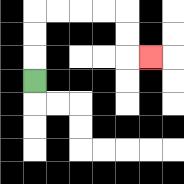{'start': '[1, 3]', 'end': '[6, 2]', 'path_directions': 'U,U,U,R,R,R,R,D,D,R', 'path_coordinates': '[[1, 3], [1, 2], [1, 1], [1, 0], [2, 0], [3, 0], [4, 0], [5, 0], [5, 1], [5, 2], [6, 2]]'}